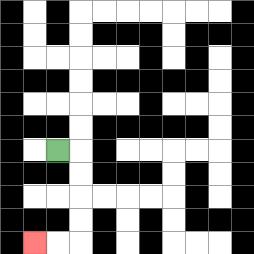{'start': '[2, 6]', 'end': '[1, 10]', 'path_directions': 'R,D,D,D,D,L,L', 'path_coordinates': '[[2, 6], [3, 6], [3, 7], [3, 8], [3, 9], [3, 10], [2, 10], [1, 10]]'}